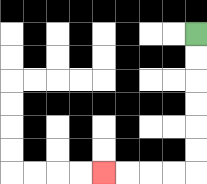{'start': '[8, 1]', 'end': '[4, 7]', 'path_directions': 'D,D,D,D,D,D,L,L,L,L', 'path_coordinates': '[[8, 1], [8, 2], [8, 3], [8, 4], [8, 5], [8, 6], [8, 7], [7, 7], [6, 7], [5, 7], [4, 7]]'}